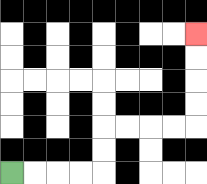{'start': '[0, 7]', 'end': '[8, 1]', 'path_directions': 'R,R,R,R,U,U,R,R,R,R,U,U,U,U', 'path_coordinates': '[[0, 7], [1, 7], [2, 7], [3, 7], [4, 7], [4, 6], [4, 5], [5, 5], [6, 5], [7, 5], [8, 5], [8, 4], [8, 3], [8, 2], [8, 1]]'}